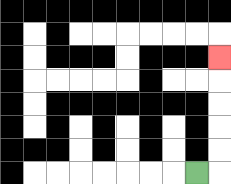{'start': '[8, 7]', 'end': '[9, 2]', 'path_directions': 'R,U,U,U,U,U', 'path_coordinates': '[[8, 7], [9, 7], [9, 6], [9, 5], [9, 4], [9, 3], [9, 2]]'}